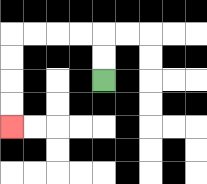{'start': '[4, 3]', 'end': '[0, 5]', 'path_directions': 'U,U,L,L,L,L,D,D,D,D', 'path_coordinates': '[[4, 3], [4, 2], [4, 1], [3, 1], [2, 1], [1, 1], [0, 1], [0, 2], [0, 3], [0, 4], [0, 5]]'}